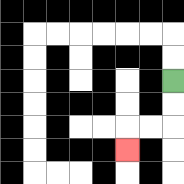{'start': '[7, 3]', 'end': '[5, 6]', 'path_directions': 'D,D,L,L,D', 'path_coordinates': '[[7, 3], [7, 4], [7, 5], [6, 5], [5, 5], [5, 6]]'}